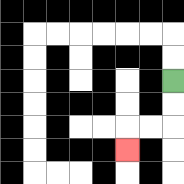{'start': '[7, 3]', 'end': '[5, 6]', 'path_directions': 'D,D,L,L,D', 'path_coordinates': '[[7, 3], [7, 4], [7, 5], [6, 5], [5, 5], [5, 6]]'}